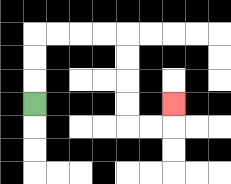{'start': '[1, 4]', 'end': '[7, 4]', 'path_directions': 'U,U,U,R,R,R,R,D,D,D,D,R,R,U', 'path_coordinates': '[[1, 4], [1, 3], [1, 2], [1, 1], [2, 1], [3, 1], [4, 1], [5, 1], [5, 2], [5, 3], [5, 4], [5, 5], [6, 5], [7, 5], [7, 4]]'}